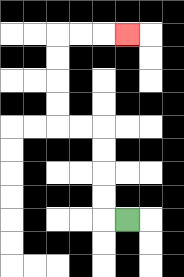{'start': '[5, 9]', 'end': '[5, 1]', 'path_directions': 'L,U,U,U,U,L,L,U,U,U,U,R,R,R', 'path_coordinates': '[[5, 9], [4, 9], [4, 8], [4, 7], [4, 6], [4, 5], [3, 5], [2, 5], [2, 4], [2, 3], [2, 2], [2, 1], [3, 1], [4, 1], [5, 1]]'}